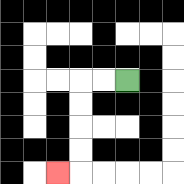{'start': '[5, 3]', 'end': '[2, 7]', 'path_directions': 'L,L,D,D,D,D,L', 'path_coordinates': '[[5, 3], [4, 3], [3, 3], [3, 4], [3, 5], [3, 6], [3, 7], [2, 7]]'}